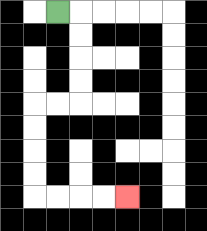{'start': '[2, 0]', 'end': '[5, 8]', 'path_directions': 'R,D,D,D,D,L,L,D,D,D,D,R,R,R,R', 'path_coordinates': '[[2, 0], [3, 0], [3, 1], [3, 2], [3, 3], [3, 4], [2, 4], [1, 4], [1, 5], [1, 6], [1, 7], [1, 8], [2, 8], [3, 8], [4, 8], [5, 8]]'}